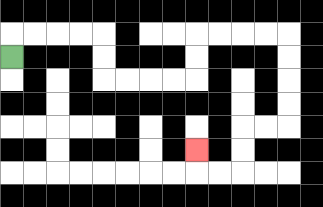{'start': '[0, 2]', 'end': '[8, 6]', 'path_directions': 'U,R,R,R,R,D,D,R,R,R,R,U,U,R,R,R,R,D,D,D,D,L,L,D,D,L,L,U', 'path_coordinates': '[[0, 2], [0, 1], [1, 1], [2, 1], [3, 1], [4, 1], [4, 2], [4, 3], [5, 3], [6, 3], [7, 3], [8, 3], [8, 2], [8, 1], [9, 1], [10, 1], [11, 1], [12, 1], [12, 2], [12, 3], [12, 4], [12, 5], [11, 5], [10, 5], [10, 6], [10, 7], [9, 7], [8, 7], [8, 6]]'}